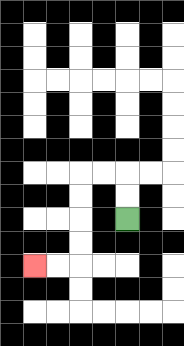{'start': '[5, 9]', 'end': '[1, 11]', 'path_directions': 'U,U,L,L,D,D,D,D,L,L', 'path_coordinates': '[[5, 9], [5, 8], [5, 7], [4, 7], [3, 7], [3, 8], [3, 9], [3, 10], [3, 11], [2, 11], [1, 11]]'}